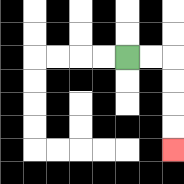{'start': '[5, 2]', 'end': '[7, 6]', 'path_directions': 'R,R,D,D,D,D', 'path_coordinates': '[[5, 2], [6, 2], [7, 2], [7, 3], [7, 4], [7, 5], [7, 6]]'}